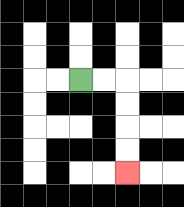{'start': '[3, 3]', 'end': '[5, 7]', 'path_directions': 'R,R,D,D,D,D', 'path_coordinates': '[[3, 3], [4, 3], [5, 3], [5, 4], [5, 5], [5, 6], [5, 7]]'}